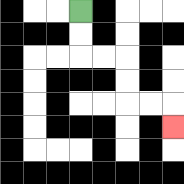{'start': '[3, 0]', 'end': '[7, 5]', 'path_directions': 'D,D,R,R,D,D,R,R,D', 'path_coordinates': '[[3, 0], [3, 1], [3, 2], [4, 2], [5, 2], [5, 3], [5, 4], [6, 4], [7, 4], [7, 5]]'}